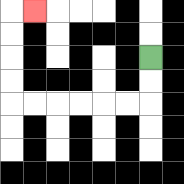{'start': '[6, 2]', 'end': '[1, 0]', 'path_directions': 'D,D,L,L,L,L,L,L,U,U,U,U,R', 'path_coordinates': '[[6, 2], [6, 3], [6, 4], [5, 4], [4, 4], [3, 4], [2, 4], [1, 4], [0, 4], [0, 3], [0, 2], [0, 1], [0, 0], [1, 0]]'}